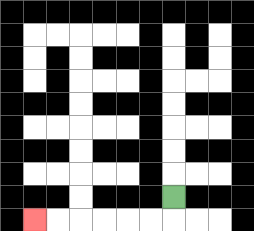{'start': '[7, 8]', 'end': '[1, 9]', 'path_directions': 'D,L,L,L,L,L,L', 'path_coordinates': '[[7, 8], [7, 9], [6, 9], [5, 9], [4, 9], [3, 9], [2, 9], [1, 9]]'}